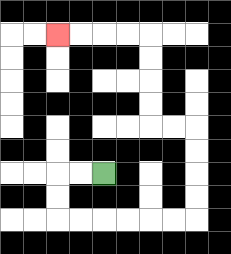{'start': '[4, 7]', 'end': '[2, 1]', 'path_directions': 'L,L,D,D,R,R,R,R,R,R,U,U,U,U,L,L,U,U,U,U,L,L,L,L', 'path_coordinates': '[[4, 7], [3, 7], [2, 7], [2, 8], [2, 9], [3, 9], [4, 9], [5, 9], [6, 9], [7, 9], [8, 9], [8, 8], [8, 7], [8, 6], [8, 5], [7, 5], [6, 5], [6, 4], [6, 3], [6, 2], [6, 1], [5, 1], [4, 1], [3, 1], [2, 1]]'}